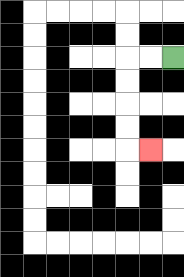{'start': '[7, 2]', 'end': '[6, 6]', 'path_directions': 'L,L,D,D,D,D,R', 'path_coordinates': '[[7, 2], [6, 2], [5, 2], [5, 3], [5, 4], [5, 5], [5, 6], [6, 6]]'}